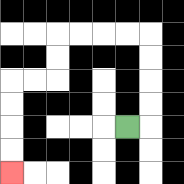{'start': '[5, 5]', 'end': '[0, 7]', 'path_directions': 'R,U,U,U,U,L,L,L,L,D,D,L,L,D,D,D,D', 'path_coordinates': '[[5, 5], [6, 5], [6, 4], [6, 3], [6, 2], [6, 1], [5, 1], [4, 1], [3, 1], [2, 1], [2, 2], [2, 3], [1, 3], [0, 3], [0, 4], [0, 5], [0, 6], [0, 7]]'}